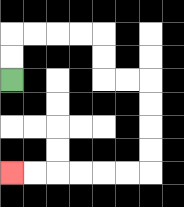{'start': '[0, 3]', 'end': '[0, 7]', 'path_directions': 'U,U,R,R,R,R,D,D,R,R,D,D,D,D,L,L,L,L,L,L', 'path_coordinates': '[[0, 3], [0, 2], [0, 1], [1, 1], [2, 1], [3, 1], [4, 1], [4, 2], [4, 3], [5, 3], [6, 3], [6, 4], [6, 5], [6, 6], [6, 7], [5, 7], [4, 7], [3, 7], [2, 7], [1, 7], [0, 7]]'}